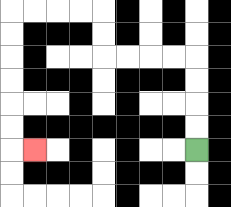{'start': '[8, 6]', 'end': '[1, 6]', 'path_directions': 'U,U,U,U,L,L,L,L,U,U,L,L,L,L,D,D,D,D,D,D,R', 'path_coordinates': '[[8, 6], [8, 5], [8, 4], [8, 3], [8, 2], [7, 2], [6, 2], [5, 2], [4, 2], [4, 1], [4, 0], [3, 0], [2, 0], [1, 0], [0, 0], [0, 1], [0, 2], [0, 3], [0, 4], [0, 5], [0, 6], [1, 6]]'}